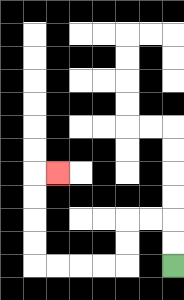{'start': '[7, 11]', 'end': '[2, 7]', 'path_directions': 'U,U,L,L,D,D,L,L,L,L,U,U,U,U,R', 'path_coordinates': '[[7, 11], [7, 10], [7, 9], [6, 9], [5, 9], [5, 10], [5, 11], [4, 11], [3, 11], [2, 11], [1, 11], [1, 10], [1, 9], [1, 8], [1, 7], [2, 7]]'}